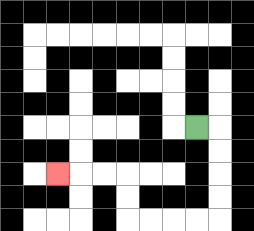{'start': '[8, 5]', 'end': '[2, 7]', 'path_directions': 'R,D,D,D,D,L,L,L,L,U,U,L,L,L', 'path_coordinates': '[[8, 5], [9, 5], [9, 6], [9, 7], [9, 8], [9, 9], [8, 9], [7, 9], [6, 9], [5, 9], [5, 8], [5, 7], [4, 7], [3, 7], [2, 7]]'}